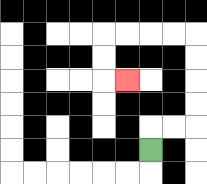{'start': '[6, 6]', 'end': '[5, 3]', 'path_directions': 'U,R,R,U,U,U,U,L,L,L,L,D,D,R', 'path_coordinates': '[[6, 6], [6, 5], [7, 5], [8, 5], [8, 4], [8, 3], [8, 2], [8, 1], [7, 1], [6, 1], [5, 1], [4, 1], [4, 2], [4, 3], [5, 3]]'}